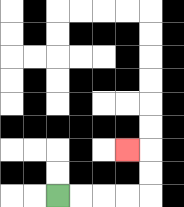{'start': '[2, 8]', 'end': '[5, 6]', 'path_directions': 'R,R,R,R,U,U,L', 'path_coordinates': '[[2, 8], [3, 8], [4, 8], [5, 8], [6, 8], [6, 7], [6, 6], [5, 6]]'}